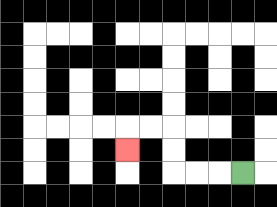{'start': '[10, 7]', 'end': '[5, 6]', 'path_directions': 'L,L,L,U,U,L,L,D', 'path_coordinates': '[[10, 7], [9, 7], [8, 7], [7, 7], [7, 6], [7, 5], [6, 5], [5, 5], [5, 6]]'}